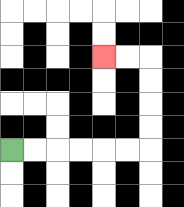{'start': '[0, 6]', 'end': '[4, 2]', 'path_directions': 'R,R,R,R,R,R,U,U,U,U,L,L', 'path_coordinates': '[[0, 6], [1, 6], [2, 6], [3, 6], [4, 6], [5, 6], [6, 6], [6, 5], [6, 4], [6, 3], [6, 2], [5, 2], [4, 2]]'}